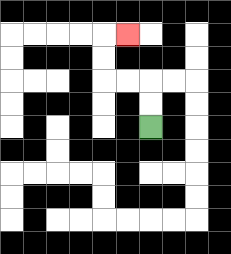{'start': '[6, 5]', 'end': '[5, 1]', 'path_directions': 'U,U,L,L,U,U,R', 'path_coordinates': '[[6, 5], [6, 4], [6, 3], [5, 3], [4, 3], [4, 2], [4, 1], [5, 1]]'}